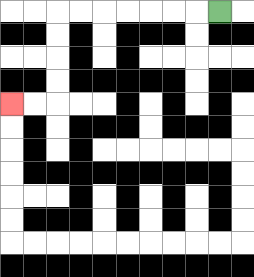{'start': '[9, 0]', 'end': '[0, 4]', 'path_directions': 'L,L,L,L,L,L,L,D,D,D,D,L,L', 'path_coordinates': '[[9, 0], [8, 0], [7, 0], [6, 0], [5, 0], [4, 0], [3, 0], [2, 0], [2, 1], [2, 2], [2, 3], [2, 4], [1, 4], [0, 4]]'}